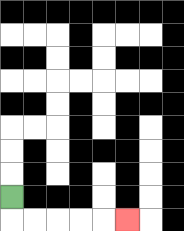{'start': '[0, 8]', 'end': '[5, 9]', 'path_directions': 'D,R,R,R,R,R', 'path_coordinates': '[[0, 8], [0, 9], [1, 9], [2, 9], [3, 9], [4, 9], [5, 9]]'}